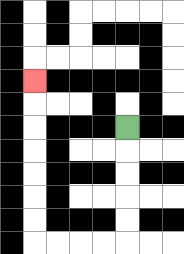{'start': '[5, 5]', 'end': '[1, 3]', 'path_directions': 'D,D,D,D,D,L,L,L,L,U,U,U,U,U,U,U', 'path_coordinates': '[[5, 5], [5, 6], [5, 7], [5, 8], [5, 9], [5, 10], [4, 10], [3, 10], [2, 10], [1, 10], [1, 9], [1, 8], [1, 7], [1, 6], [1, 5], [1, 4], [1, 3]]'}